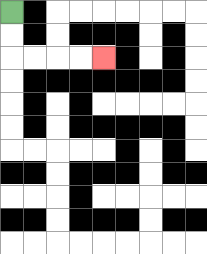{'start': '[0, 0]', 'end': '[4, 2]', 'path_directions': 'D,D,R,R,R,R', 'path_coordinates': '[[0, 0], [0, 1], [0, 2], [1, 2], [2, 2], [3, 2], [4, 2]]'}